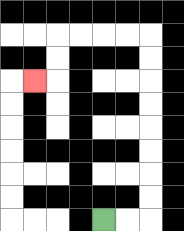{'start': '[4, 9]', 'end': '[1, 3]', 'path_directions': 'R,R,U,U,U,U,U,U,U,U,L,L,L,L,D,D,L', 'path_coordinates': '[[4, 9], [5, 9], [6, 9], [6, 8], [6, 7], [6, 6], [6, 5], [6, 4], [6, 3], [6, 2], [6, 1], [5, 1], [4, 1], [3, 1], [2, 1], [2, 2], [2, 3], [1, 3]]'}